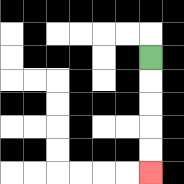{'start': '[6, 2]', 'end': '[6, 7]', 'path_directions': 'D,D,D,D,D', 'path_coordinates': '[[6, 2], [6, 3], [6, 4], [6, 5], [6, 6], [6, 7]]'}